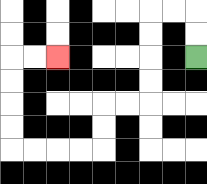{'start': '[8, 2]', 'end': '[2, 2]', 'path_directions': 'U,U,L,L,D,D,D,D,L,L,D,D,L,L,L,L,U,U,U,U,R,R', 'path_coordinates': '[[8, 2], [8, 1], [8, 0], [7, 0], [6, 0], [6, 1], [6, 2], [6, 3], [6, 4], [5, 4], [4, 4], [4, 5], [4, 6], [3, 6], [2, 6], [1, 6], [0, 6], [0, 5], [0, 4], [0, 3], [0, 2], [1, 2], [2, 2]]'}